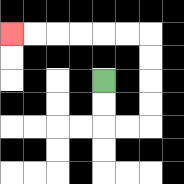{'start': '[4, 3]', 'end': '[0, 1]', 'path_directions': 'D,D,R,R,U,U,U,U,L,L,L,L,L,L', 'path_coordinates': '[[4, 3], [4, 4], [4, 5], [5, 5], [6, 5], [6, 4], [6, 3], [6, 2], [6, 1], [5, 1], [4, 1], [3, 1], [2, 1], [1, 1], [0, 1]]'}